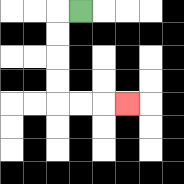{'start': '[3, 0]', 'end': '[5, 4]', 'path_directions': 'L,D,D,D,D,R,R,R', 'path_coordinates': '[[3, 0], [2, 0], [2, 1], [2, 2], [2, 3], [2, 4], [3, 4], [4, 4], [5, 4]]'}